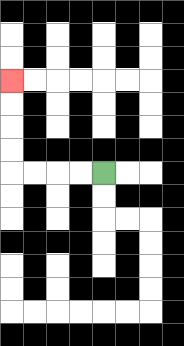{'start': '[4, 7]', 'end': '[0, 3]', 'path_directions': 'L,L,L,L,U,U,U,U', 'path_coordinates': '[[4, 7], [3, 7], [2, 7], [1, 7], [0, 7], [0, 6], [0, 5], [0, 4], [0, 3]]'}